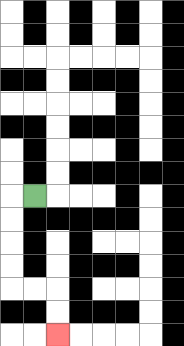{'start': '[1, 8]', 'end': '[2, 14]', 'path_directions': 'L,D,D,D,D,R,R,D,D', 'path_coordinates': '[[1, 8], [0, 8], [0, 9], [0, 10], [0, 11], [0, 12], [1, 12], [2, 12], [2, 13], [2, 14]]'}